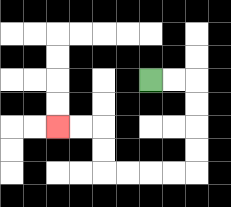{'start': '[6, 3]', 'end': '[2, 5]', 'path_directions': 'R,R,D,D,D,D,L,L,L,L,U,U,L,L', 'path_coordinates': '[[6, 3], [7, 3], [8, 3], [8, 4], [8, 5], [8, 6], [8, 7], [7, 7], [6, 7], [5, 7], [4, 7], [4, 6], [4, 5], [3, 5], [2, 5]]'}